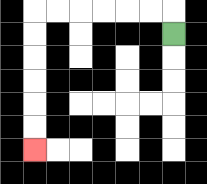{'start': '[7, 1]', 'end': '[1, 6]', 'path_directions': 'U,L,L,L,L,L,L,D,D,D,D,D,D', 'path_coordinates': '[[7, 1], [7, 0], [6, 0], [5, 0], [4, 0], [3, 0], [2, 0], [1, 0], [1, 1], [1, 2], [1, 3], [1, 4], [1, 5], [1, 6]]'}